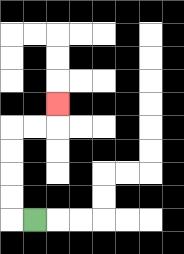{'start': '[1, 9]', 'end': '[2, 4]', 'path_directions': 'L,U,U,U,U,R,R,U', 'path_coordinates': '[[1, 9], [0, 9], [0, 8], [0, 7], [0, 6], [0, 5], [1, 5], [2, 5], [2, 4]]'}